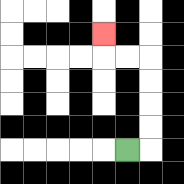{'start': '[5, 6]', 'end': '[4, 1]', 'path_directions': 'R,U,U,U,U,L,L,U', 'path_coordinates': '[[5, 6], [6, 6], [6, 5], [6, 4], [6, 3], [6, 2], [5, 2], [4, 2], [4, 1]]'}